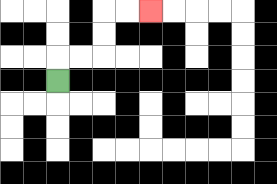{'start': '[2, 3]', 'end': '[6, 0]', 'path_directions': 'U,R,R,U,U,R,R', 'path_coordinates': '[[2, 3], [2, 2], [3, 2], [4, 2], [4, 1], [4, 0], [5, 0], [6, 0]]'}